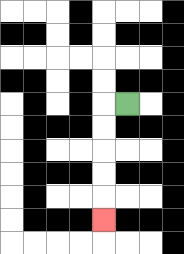{'start': '[5, 4]', 'end': '[4, 9]', 'path_directions': 'L,D,D,D,D,D', 'path_coordinates': '[[5, 4], [4, 4], [4, 5], [4, 6], [4, 7], [4, 8], [4, 9]]'}